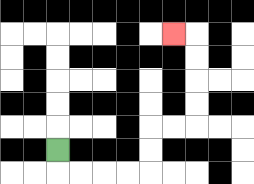{'start': '[2, 6]', 'end': '[7, 1]', 'path_directions': 'D,R,R,R,R,U,U,R,R,U,U,U,U,L', 'path_coordinates': '[[2, 6], [2, 7], [3, 7], [4, 7], [5, 7], [6, 7], [6, 6], [6, 5], [7, 5], [8, 5], [8, 4], [8, 3], [8, 2], [8, 1], [7, 1]]'}